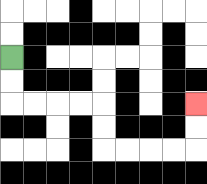{'start': '[0, 2]', 'end': '[8, 4]', 'path_directions': 'D,D,R,R,R,R,D,D,R,R,R,R,U,U', 'path_coordinates': '[[0, 2], [0, 3], [0, 4], [1, 4], [2, 4], [3, 4], [4, 4], [4, 5], [4, 6], [5, 6], [6, 6], [7, 6], [8, 6], [8, 5], [8, 4]]'}